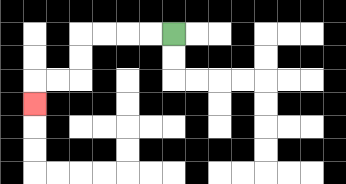{'start': '[7, 1]', 'end': '[1, 4]', 'path_directions': 'L,L,L,L,D,D,L,L,D', 'path_coordinates': '[[7, 1], [6, 1], [5, 1], [4, 1], [3, 1], [3, 2], [3, 3], [2, 3], [1, 3], [1, 4]]'}